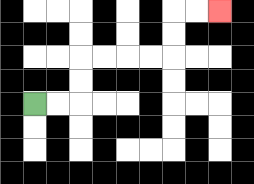{'start': '[1, 4]', 'end': '[9, 0]', 'path_directions': 'R,R,U,U,R,R,R,R,U,U,R,R', 'path_coordinates': '[[1, 4], [2, 4], [3, 4], [3, 3], [3, 2], [4, 2], [5, 2], [6, 2], [7, 2], [7, 1], [7, 0], [8, 0], [9, 0]]'}